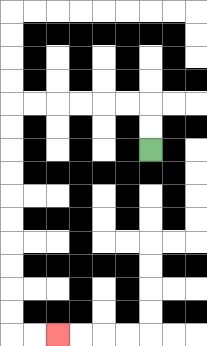{'start': '[6, 6]', 'end': '[2, 14]', 'path_directions': 'U,U,L,L,L,L,L,L,D,D,D,D,D,D,D,D,D,D,R,R', 'path_coordinates': '[[6, 6], [6, 5], [6, 4], [5, 4], [4, 4], [3, 4], [2, 4], [1, 4], [0, 4], [0, 5], [0, 6], [0, 7], [0, 8], [0, 9], [0, 10], [0, 11], [0, 12], [0, 13], [0, 14], [1, 14], [2, 14]]'}